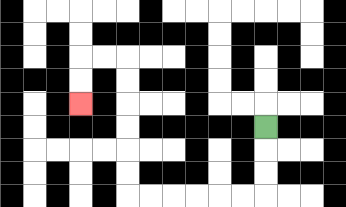{'start': '[11, 5]', 'end': '[3, 4]', 'path_directions': 'D,D,D,L,L,L,L,L,L,U,U,U,U,U,U,L,L,D,D', 'path_coordinates': '[[11, 5], [11, 6], [11, 7], [11, 8], [10, 8], [9, 8], [8, 8], [7, 8], [6, 8], [5, 8], [5, 7], [5, 6], [5, 5], [5, 4], [5, 3], [5, 2], [4, 2], [3, 2], [3, 3], [3, 4]]'}